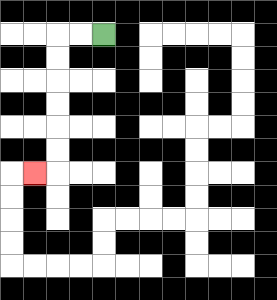{'start': '[4, 1]', 'end': '[1, 7]', 'path_directions': 'L,L,D,D,D,D,D,D,L', 'path_coordinates': '[[4, 1], [3, 1], [2, 1], [2, 2], [2, 3], [2, 4], [2, 5], [2, 6], [2, 7], [1, 7]]'}